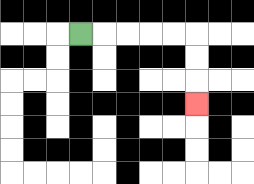{'start': '[3, 1]', 'end': '[8, 4]', 'path_directions': 'R,R,R,R,R,D,D,D', 'path_coordinates': '[[3, 1], [4, 1], [5, 1], [6, 1], [7, 1], [8, 1], [8, 2], [8, 3], [8, 4]]'}